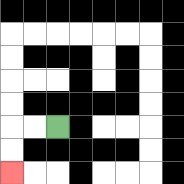{'start': '[2, 5]', 'end': '[0, 7]', 'path_directions': 'L,L,D,D', 'path_coordinates': '[[2, 5], [1, 5], [0, 5], [0, 6], [0, 7]]'}